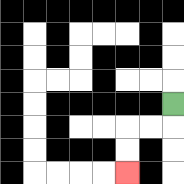{'start': '[7, 4]', 'end': '[5, 7]', 'path_directions': 'D,L,L,D,D', 'path_coordinates': '[[7, 4], [7, 5], [6, 5], [5, 5], [5, 6], [5, 7]]'}